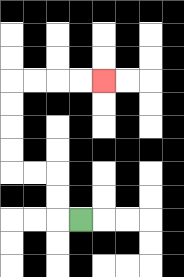{'start': '[3, 9]', 'end': '[4, 3]', 'path_directions': 'L,U,U,L,L,U,U,U,U,R,R,R,R', 'path_coordinates': '[[3, 9], [2, 9], [2, 8], [2, 7], [1, 7], [0, 7], [0, 6], [0, 5], [0, 4], [0, 3], [1, 3], [2, 3], [3, 3], [4, 3]]'}